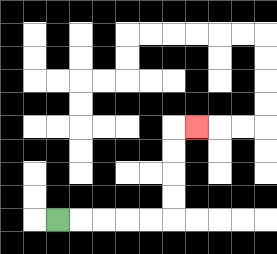{'start': '[2, 9]', 'end': '[8, 5]', 'path_directions': 'R,R,R,R,R,U,U,U,U,R', 'path_coordinates': '[[2, 9], [3, 9], [4, 9], [5, 9], [6, 9], [7, 9], [7, 8], [7, 7], [7, 6], [7, 5], [8, 5]]'}